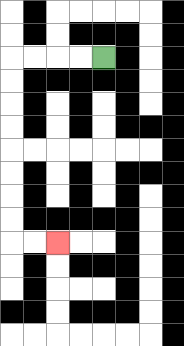{'start': '[4, 2]', 'end': '[2, 10]', 'path_directions': 'L,L,L,L,D,D,D,D,D,D,D,D,R,R', 'path_coordinates': '[[4, 2], [3, 2], [2, 2], [1, 2], [0, 2], [0, 3], [0, 4], [0, 5], [0, 6], [0, 7], [0, 8], [0, 9], [0, 10], [1, 10], [2, 10]]'}